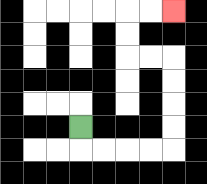{'start': '[3, 5]', 'end': '[7, 0]', 'path_directions': 'D,R,R,R,R,U,U,U,U,L,L,U,U,R,R', 'path_coordinates': '[[3, 5], [3, 6], [4, 6], [5, 6], [6, 6], [7, 6], [7, 5], [7, 4], [7, 3], [7, 2], [6, 2], [5, 2], [5, 1], [5, 0], [6, 0], [7, 0]]'}